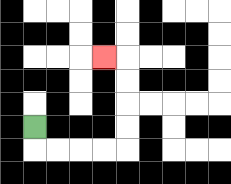{'start': '[1, 5]', 'end': '[4, 2]', 'path_directions': 'D,R,R,R,R,U,U,U,U,L', 'path_coordinates': '[[1, 5], [1, 6], [2, 6], [3, 6], [4, 6], [5, 6], [5, 5], [5, 4], [5, 3], [5, 2], [4, 2]]'}